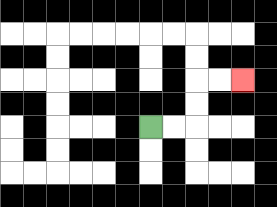{'start': '[6, 5]', 'end': '[10, 3]', 'path_directions': 'R,R,U,U,R,R', 'path_coordinates': '[[6, 5], [7, 5], [8, 5], [8, 4], [8, 3], [9, 3], [10, 3]]'}